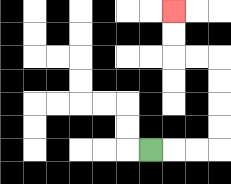{'start': '[6, 6]', 'end': '[7, 0]', 'path_directions': 'R,R,R,U,U,U,U,L,L,U,U', 'path_coordinates': '[[6, 6], [7, 6], [8, 6], [9, 6], [9, 5], [9, 4], [9, 3], [9, 2], [8, 2], [7, 2], [7, 1], [7, 0]]'}